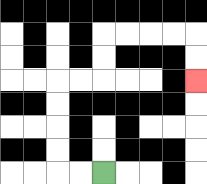{'start': '[4, 7]', 'end': '[8, 3]', 'path_directions': 'L,L,U,U,U,U,R,R,U,U,R,R,R,R,D,D', 'path_coordinates': '[[4, 7], [3, 7], [2, 7], [2, 6], [2, 5], [2, 4], [2, 3], [3, 3], [4, 3], [4, 2], [4, 1], [5, 1], [6, 1], [7, 1], [8, 1], [8, 2], [8, 3]]'}